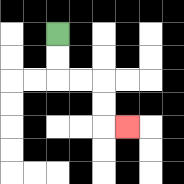{'start': '[2, 1]', 'end': '[5, 5]', 'path_directions': 'D,D,R,R,D,D,R', 'path_coordinates': '[[2, 1], [2, 2], [2, 3], [3, 3], [4, 3], [4, 4], [4, 5], [5, 5]]'}